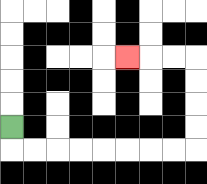{'start': '[0, 5]', 'end': '[5, 2]', 'path_directions': 'D,R,R,R,R,R,R,R,R,U,U,U,U,L,L,L', 'path_coordinates': '[[0, 5], [0, 6], [1, 6], [2, 6], [3, 6], [4, 6], [5, 6], [6, 6], [7, 6], [8, 6], [8, 5], [8, 4], [8, 3], [8, 2], [7, 2], [6, 2], [5, 2]]'}